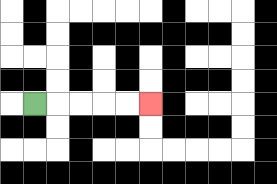{'start': '[1, 4]', 'end': '[6, 4]', 'path_directions': 'R,R,R,R,R', 'path_coordinates': '[[1, 4], [2, 4], [3, 4], [4, 4], [5, 4], [6, 4]]'}